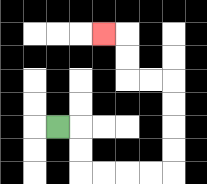{'start': '[2, 5]', 'end': '[4, 1]', 'path_directions': 'R,D,D,R,R,R,R,U,U,U,U,L,L,U,U,L', 'path_coordinates': '[[2, 5], [3, 5], [3, 6], [3, 7], [4, 7], [5, 7], [6, 7], [7, 7], [7, 6], [7, 5], [7, 4], [7, 3], [6, 3], [5, 3], [5, 2], [5, 1], [4, 1]]'}